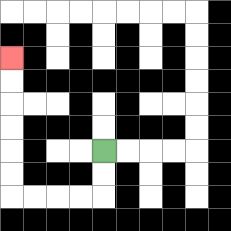{'start': '[4, 6]', 'end': '[0, 2]', 'path_directions': 'D,D,L,L,L,L,U,U,U,U,U,U', 'path_coordinates': '[[4, 6], [4, 7], [4, 8], [3, 8], [2, 8], [1, 8], [0, 8], [0, 7], [0, 6], [0, 5], [0, 4], [0, 3], [0, 2]]'}